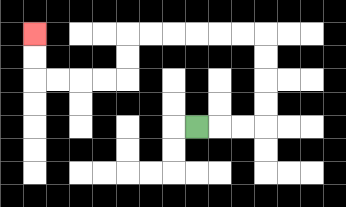{'start': '[8, 5]', 'end': '[1, 1]', 'path_directions': 'R,R,R,U,U,U,U,L,L,L,L,L,L,D,D,L,L,L,L,U,U', 'path_coordinates': '[[8, 5], [9, 5], [10, 5], [11, 5], [11, 4], [11, 3], [11, 2], [11, 1], [10, 1], [9, 1], [8, 1], [7, 1], [6, 1], [5, 1], [5, 2], [5, 3], [4, 3], [3, 3], [2, 3], [1, 3], [1, 2], [1, 1]]'}